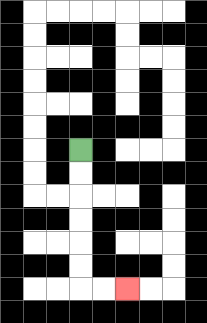{'start': '[3, 6]', 'end': '[5, 12]', 'path_directions': 'D,D,D,D,D,D,R,R', 'path_coordinates': '[[3, 6], [3, 7], [3, 8], [3, 9], [3, 10], [3, 11], [3, 12], [4, 12], [5, 12]]'}